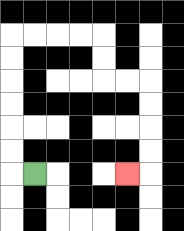{'start': '[1, 7]', 'end': '[5, 7]', 'path_directions': 'L,U,U,U,U,U,U,R,R,R,R,D,D,R,R,D,D,D,D,L', 'path_coordinates': '[[1, 7], [0, 7], [0, 6], [0, 5], [0, 4], [0, 3], [0, 2], [0, 1], [1, 1], [2, 1], [3, 1], [4, 1], [4, 2], [4, 3], [5, 3], [6, 3], [6, 4], [6, 5], [6, 6], [6, 7], [5, 7]]'}